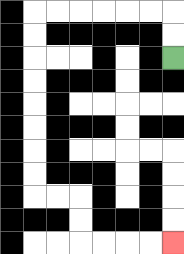{'start': '[7, 2]', 'end': '[7, 10]', 'path_directions': 'U,U,L,L,L,L,L,L,D,D,D,D,D,D,D,D,R,R,D,D,R,R,R,R', 'path_coordinates': '[[7, 2], [7, 1], [7, 0], [6, 0], [5, 0], [4, 0], [3, 0], [2, 0], [1, 0], [1, 1], [1, 2], [1, 3], [1, 4], [1, 5], [1, 6], [1, 7], [1, 8], [2, 8], [3, 8], [3, 9], [3, 10], [4, 10], [5, 10], [6, 10], [7, 10]]'}